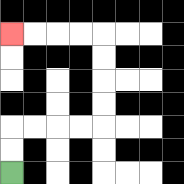{'start': '[0, 7]', 'end': '[0, 1]', 'path_directions': 'U,U,R,R,R,R,U,U,U,U,L,L,L,L', 'path_coordinates': '[[0, 7], [0, 6], [0, 5], [1, 5], [2, 5], [3, 5], [4, 5], [4, 4], [4, 3], [4, 2], [4, 1], [3, 1], [2, 1], [1, 1], [0, 1]]'}